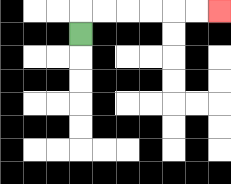{'start': '[3, 1]', 'end': '[9, 0]', 'path_directions': 'U,R,R,R,R,R,R', 'path_coordinates': '[[3, 1], [3, 0], [4, 0], [5, 0], [6, 0], [7, 0], [8, 0], [9, 0]]'}